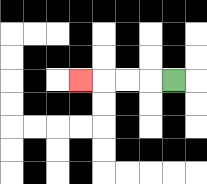{'start': '[7, 3]', 'end': '[3, 3]', 'path_directions': 'L,L,L,L', 'path_coordinates': '[[7, 3], [6, 3], [5, 3], [4, 3], [3, 3]]'}